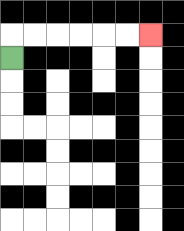{'start': '[0, 2]', 'end': '[6, 1]', 'path_directions': 'U,R,R,R,R,R,R', 'path_coordinates': '[[0, 2], [0, 1], [1, 1], [2, 1], [3, 1], [4, 1], [5, 1], [6, 1]]'}